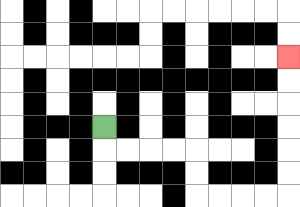{'start': '[4, 5]', 'end': '[12, 2]', 'path_directions': 'D,R,R,R,R,D,D,R,R,R,R,U,U,U,U,U,U', 'path_coordinates': '[[4, 5], [4, 6], [5, 6], [6, 6], [7, 6], [8, 6], [8, 7], [8, 8], [9, 8], [10, 8], [11, 8], [12, 8], [12, 7], [12, 6], [12, 5], [12, 4], [12, 3], [12, 2]]'}